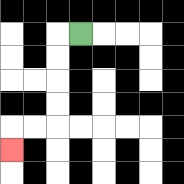{'start': '[3, 1]', 'end': '[0, 6]', 'path_directions': 'L,D,D,D,D,L,L,D', 'path_coordinates': '[[3, 1], [2, 1], [2, 2], [2, 3], [2, 4], [2, 5], [1, 5], [0, 5], [0, 6]]'}